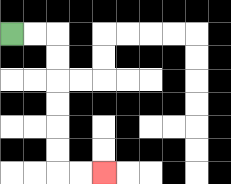{'start': '[0, 1]', 'end': '[4, 7]', 'path_directions': 'R,R,D,D,D,D,D,D,R,R', 'path_coordinates': '[[0, 1], [1, 1], [2, 1], [2, 2], [2, 3], [2, 4], [2, 5], [2, 6], [2, 7], [3, 7], [4, 7]]'}